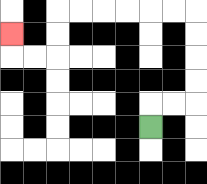{'start': '[6, 5]', 'end': '[0, 1]', 'path_directions': 'U,R,R,U,U,U,U,L,L,L,L,L,L,D,D,L,L,U', 'path_coordinates': '[[6, 5], [6, 4], [7, 4], [8, 4], [8, 3], [8, 2], [8, 1], [8, 0], [7, 0], [6, 0], [5, 0], [4, 0], [3, 0], [2, 0], [2, 1], [2, 2], [1, 2], [0, 2], [0, 1]]'}